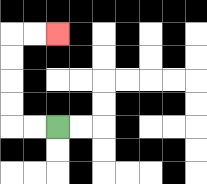{'start': '[2, 5]', 'end': '[2, 1]', 'path_directions': 'L,L,U,U,U,U,R,R', 'path_coordinates': '[[2, 5], [1, 5], [0, 5], [0, 4], [0, 3], [0, 2], [0, 1], [1, 1], [2, 1]]'}